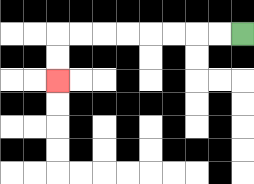{'start': '[10, 1]', 'end': '[2, 3]', 'path_directions': 'L,L,L,L,L,L,L,L,D,D', 'path_coordinates': '[[10, 1], [9, 1], [8, 1], [7, 1], [6, 1], [5, 1], [4, 1], [3, 1], [2, 1], [2, 2], [2, 3]]'}